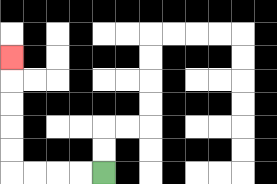{'start': '[4, 7]', 'end': '[0, 2]', 'path_directions': 'L,L,L,L,U,U,U,U,U', 'path_coordinates': '[[4, 7], [3, 7], [2, 7], [1, 7], [0, 7], [0, 6], [0, 5], [0, 4], [0, 3], [0, 2]]'}